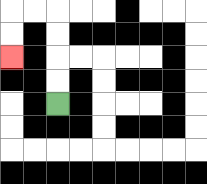{'start': '[2, 4]', 'end': '[0, 2]', 'path_directions': 'U,U,U,U,L,L,D,D', 'path_coordinates': '[[2, 4], [2, 3], [2, 2], [2, 1], [2, 0], [1, 0], [0, 0], [0, 1], [0, 2]]'}